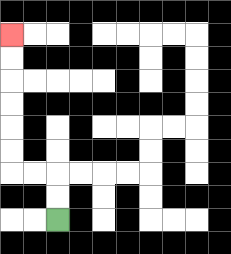{'start': '[2, 9]', 'end': '[0, 1]', 'path_directions': 'U,U,L,L,U,U,U,U,U,U', 'path_coordinates': '[[2, 9], [2, 8], [2, 7], [1, 7], [0, 7], [0, 6], [0, 5], [0, 4], [0, 3], [0, 2], [0, 1]]'}